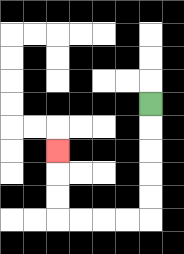{'start': '[6, 4]', 'end': '[2, 6]', 'path_directions': 'D,D,D,D,D,L,L,L,L,U,U,U', 'path_coordinates': '[[6, 4], [6, 5], [6, 6], [6, 7], [6, 8], [6, 9], [5, 9], [4, 9], [3, 9], [2, 9], [2, 8], [2, 7], [2, 6]]'}